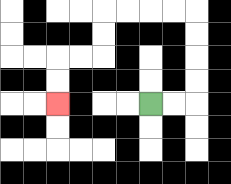{'start': '[6, 4]', 'end': '[2, 4]', 'path_directions': 'R,R,U,U,U,U,L,L,L,L,D,D,L,L,D,D', 'path_coordinates': '[[6, 4], [7, 4], [8, 4], [8, 3], [8, 2], [8, 1], [8, 0], [7, 0], [6, 0], [5, 0], [4, 0], [4, 1], [4, 2], [3, 2], [2, 2], [2, 3], [2, 4]]'}